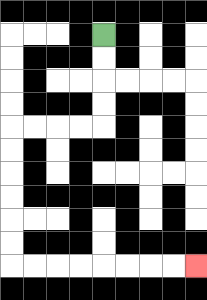{'start': '[4, 1]', 'end': '[8, 11]', 'path_directions': 'D,D,D,D,L,L,L,L,D,D,D,D,D,D,R,R,R,R,R,R,R,R', 'path_coordinates': '[[4, 1], [4, 2], [4, 3], [4, 4], [4, 5], [3, 5], [2, 5], [1, 5], [0, 5], [0, 6], [0, 7], [0, 8], [0, 9], [0, 10], [0, 11], [1, 11], [2, 11], [3, 11], [4, 11], [5, 11], [6, 11], [7, 11], [8, 11]]'}